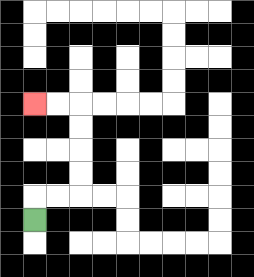{'start': '[1, 9]', 'end': '[1, 4]', 'path_directions': 'U,R,R,U,U,U,U,L,L', 'path_coordinates': '[[1, 9], [1, 8], [2, 8], [3, 8], [3, 7], [3, 6], [3, 5], [3, 4], [2, 4], [1, 4]]'}